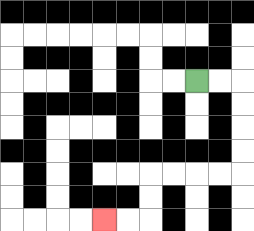{'start': '[8, 3]', 'end': '[4, 9]', 'path_directions': 'R,R,D,D,D,D,L,L,L,L,D,D,L,L', 'path_coordinates': '[[8, 3], [9, 3], [10, 3], [10, 4], [10, 5], [10, 6], [10, 7], [9, 7], [8, 7], [7, 7], [6, 7], [6, 8], [6, 9], [5, 9], [4, 9]]'}